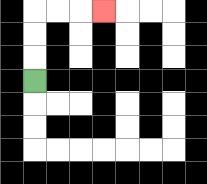{'start': '[1, 3]', 'end': '[4, 0]', 'path_directions': 'U,U,U,R,R,R', 'path_coordinates': '[[1, 3], [1, 2], [1, 1], [1, 0], [2, 0], [3, 0], [4, 0]]'}